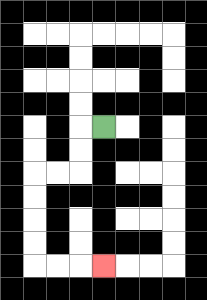{'start': '[4, 5]', 'end': '[4, 11]', 'path_directions': 'L,D,D,L,L,D,D,D,D,R,R,R', 'path_coordinates': '[[4, 5], [3, 5], [3, 6], [3, 7], [2, 7], [1, 7], [1, 8], [1, 9], [1, 10], [1, 11], [2, 11], [3, 11], [4, 11]]'}